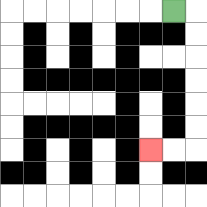{'start': '[7, 0]', 'end': '[6, 6]', 'path_directions': 'R,D,D,D,D,D,D,L,L', 'path_coordinates': '[[7, 0], [8, 0], [8, 1], [8, 2], [8, 3], [8, 4], [8, 5], [8, 6], [7, 6], [6, 6]]'}